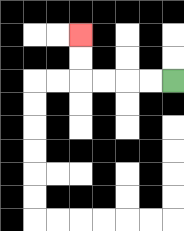{'start': '[7, 3]', 'end': '[3, 1]', 'path_directions': 'L,L,L,L,U,U', 'path_coordinates': '[[7, 3], [6, 3], [5, 3], [4, 3], [3, 3], [3, 2], [3, 1]]'}